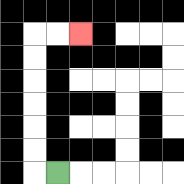{'start': '[2, 7]', 'end': '[3, 1]', 'path_directions': 'L,U,U,U,U,U,U,R,R', 'path_coordinates': '[[2, 7], [1, 7], [1, 6], [1, 5], [1, 4], [1, 3], [1, 2], [1, 1], [2, 1], [3, 1]]'}